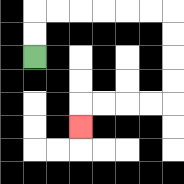{'start': '[1, 2]', 'end': '[3, 5]', 'path_directions': 'U,U,R,R,R,R,R,R,D,D,D,D,L,L,L,L,D', 'path_coordinates': '[[1, 2], [1, 1], [1, 0], [2, 0], [3, 0], [4, 0], [5, 0], [6, 0], [7, 0], [7, 1], [7, 2], [7, 3], [7, 4], [6, 4], [5, 4], [4, 4], [3, 4], [3, 5]]'}